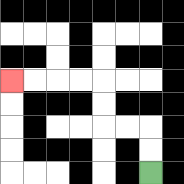{'start': '[6, 7]', 'end': '[0, 3]', 'path_directions': 'U,U,L,L,U,U,L,L,L,L', 'path_coordinates': '[[6, 7], [6, 6], [6, 5], [5, 5], [4, 5], [4, 4], [4, 3], [3, 3], [2, 3], [1, 3], [0, 3]]'}